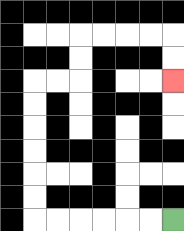{'start': '[7, 9]', 'end': '[7, 3]', 'path_directions': 'L,L,L,L,L,L,U,U,U,U,U,U,R,R,U,U,R,R,R,R,D,D', 'path_coordinates': '[[7, 9], [6, 9], [5, 9], [4, 9], [3, 9], [2, 9], [1, 9], [1, 8], [1, 7], [1, 6], [1, 5], [1, 4], [1, 3], [2, 3], [3, 3], [3, 2], [3, 1], [4, 1], [5, 1], [6, 1], [7, 1], [7, 2], [7, 3]]'}